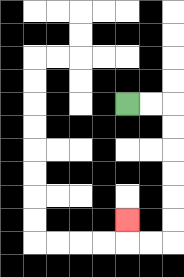{'start': '[5, 4]', 'end': '[5, 9]', 'path_directions': 'R,R,D,D,D,D,D,D,L,L,U', 'path_coordinates': '[[5, 4], [6, 4], [7, 4], [7, 5], [7, 6], [7, 7], [7, 8], [7, 9], [7, 10], [6, 10], [5, 10], [5, 9]]'}